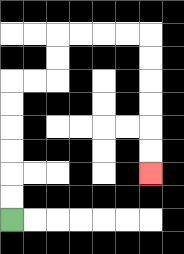{'start': '[0, 9]', 'end': '[6, 7]', 'path_directions': 'U,U,U,U,U,U,R,R,U,U,R,R,R,R,D,D,D,D,D,D', 'path_coordinates': '[[0, 9], [0, 8], [0, 7], [0, 6], [0, 5], [0, 4], [0, 3], [1, 3], [2, 3], [2, 2], [2, 1], [3, 1], [4, 1], [5, 1], [6, 1], [6, 2], [6, 3], [6, 4], [6, 5], [6, 6], [6, 7]]'}